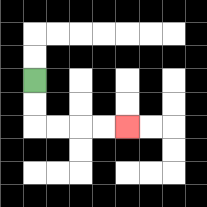{'start': '[1, 3]', 'end': '[5, 5]', 'path_directions': 'D,D,R,R,R,R', 'path_coordinates': '[[1, 3], [1, 4], [1, 5], [2, 5], [3, 5], [4, 5], [5, 5]]'}